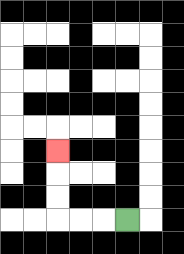{'start': '[5, 9]', 'end': '[2, 6]', 'path_directions': 'L,L,L,U,U,U', 'path_coordinates': '[[5, 9], [4, 9], [3, 9], [2, 9], [2, 8], [2, 7], [2, 6]]'}